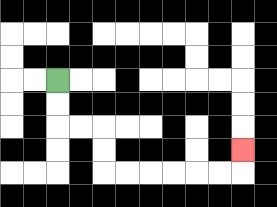{'start': '[2, 3]', 'end': '[10, 6]', 'path_directions': 'D,D,R,R,D,D,R,R,R,R,R,R,U', 'path_coordinates': '[[2, 3], [2, 4], [2, 5], [3, 5], [4, 5], [4, 6], [4, 7], [5, 7], [6, 7], [7, 7], [8, 7], [9, 7], [10, 7], [10, 6]]'}